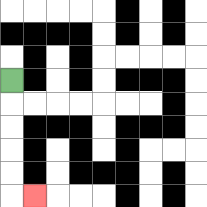{'start': '[0, 3]', 'end': '[1, 8]', 'path_directions': 'D,D,D,D,D,R', 'path_coordinates': '[[0, 3], [0, 4], [0, 5], [0, 6], [0, 7], [0, 8], [1, 8]]'}